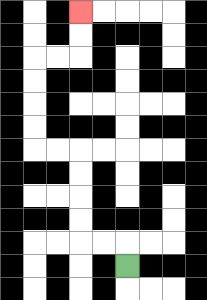{'start': '[5, 11]', 'end': '[3, 0]', 'path_directions': 'U,L,L,U,U,U,U,L,L,U,U,U,U,R,R,U,U', 'path_coordinates': '[[5, 11], [5, 10], [4, 10], [3, 10], [3, 9], [3, 8], [3, 7], [3, 6], [2, 6], [1, 6], [1, 5], [1, 4], [1, 3], [1, 2], [2, 2], [3, 2], [3, 1], [3, 0]]'}